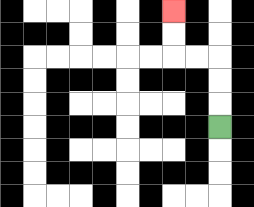{'start': '[9, 5]', 'end': '[7, 0]', 'path_directions': 'U,U,U,L,L,U,U', 'path_coordinates': '[[9, 5], [9, 4], [9, 3], [9, 2], [8, 2], [7, 2], [7, 1], [7, 0]]'}